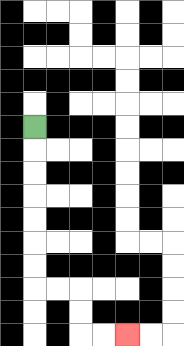{'start': '[1, 5]', 'end': '[5, 14]', 'path_directions': 'D,D,D,D,D,D,D,R,R,D,D,R,R', 'path_coordinates': '[[1, 5], [1, 6], [1, 7], [1, 8], [1, 9], [1, 10], [1, 11], [1, 12], [2, 12], [3, 12], [3, 13], [3, 14], [4, 14], [5, 14]]'}